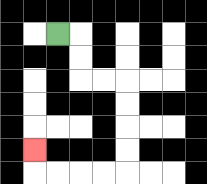{'start': '[2, 1]', 'end': '[1, 6]', 'path_directions': 'R,D,D,R,R,D,D,D,D,L,L,L,L,U', 'path_coordinates': '[[2, 1], [3, 1], [3, 2], [3, 3], [4, 3], [5, 3], [5, 4], [5, 5], [5, 6], [5, 7], [4, 7], [3, 7], [2, 7], [1, 7], [1, 6]]'}